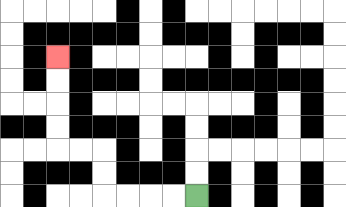{'start': '[8, 8]', 'end': '[2, 2]', 'path_directions': 'L,L,L,L,U,U,L,L,U,U,U,U', 'path_coordinates': '[[8, 8], [7, 8], [6, 8], [5, 8], [4, 8], [4, 7], [4, 6], [3, 6], [2, 6], [2, 5], [2, 4], [2, 3], [2, 2]]'}